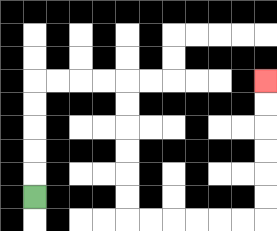{'start': '[1, 8]', 'end': '[11, 3]', 'path_directions': 'U,U,U,U,U,R,R,R,R,D,D,D,D,D,D,R,R,R,R,R,R,U,U,U,U,U,U', 'path_coordinates': '[[1, 8], [1, 7], [1, 6], [1, 5], [1, 4], [1, 3], [2, 3], [3, 3], [4, 3], [5, 3], [5, 4], [5, 5], [5, 6], [5, 7], [5, 8], [5, 9], [6, 9], [7, 9], [8, 9], [9, 9], [10, 9], [11, 9], [11, 8], [11, 7], [11, 6], [11, 5], [11, 4], [11, 3]]'}